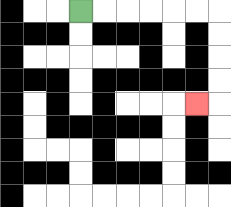{'start': '[3, 0]', 'end': '[8, 4]', 'path_directions': 'R,R,R,R,R,R,D,D,D,D,L', 'path_coordinates': '[[3, 0], [4, 0], [5, 0], [6, 0], [7, 0], [8, 0], [9, 0], [9, 1], [9, 2], [9, 3], [9, 4], [8, 4]]'}